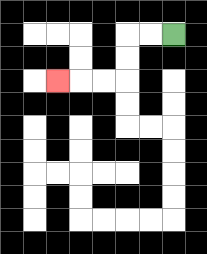{'start': '[7, 1]', 'end': '[2, 3]', 'path_directions': 'L,L,D,D,L,L,L', 'path_coordinates': '[[7, 1], [6, 1], [5, 1], [5, 2], [5, 3], [4, 3], [3, 3], [2, 3]]'}